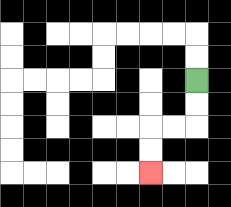{'start': '[8, 3]', 'end': '[6, 7]', 'path_directions': 'D,D,L,L,D,D', 'path_coordinates': '[[8, 3], [8, 4], [8, 5], [7, 5], [6, 5], [6, 6], [6, 7]]'}